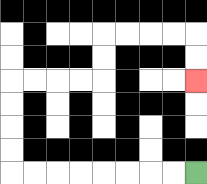{'start': '[8, 7]', 'end': '[8, 3]', 'path_directions': 'L,L,L,L,L,L,L,L,U,U,U,U,R,R,R,R,U,U,R,R,R,R,D,D', 'path_coordinates': '[[8, 7], [7, 7], [6, 7], [5, 7], [4, 7], [3, 7], [2, 7], [1, 7], [0, 7], [0, 6], [0, 5], [0, 4], [0, 3], [1, 3], [2, 3], [3, 3], [4, 3], [4, 2], [4, 1], [5, 1], [6, 1], [7, 1], [8, 1], [8, 2], [8, 3]]'}